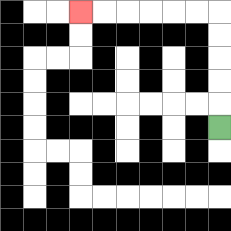{'start': '[9, 5]', 'end': '[3, 0]', 'path_directions': 'U,U,U,U,U,L,L,L,L,L,L', 'path_coordinates': '[[9, 5], [9, 4], [9, 3], [9, 2], [9, 1], [9, 0], [8, 0], [7, 0], [6, 0], [5, 0], [4, 0], [3, 0]]'}